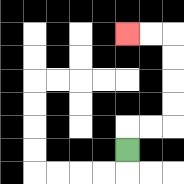{'start': '[5, 6]', 'end': '[5, 1]', 'path_directions': 'U,R,R,U,U,U,U,L,L', 'path_coordinates': '[[5, 6], [5, 5], [6, 5], [7, 5], [7, 4], [7, 3], [7, 2], [7, 1], [6, 1], [5, 1]]'}